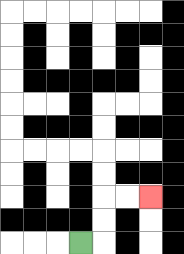{'start': '[3, 10]', 'end': '[6, 8]', 'path_directions': 'R,U,U,R,R', 'path_coordinates': '[[3, 10], [4, 10], [4, 9], [4, 8], [5, 8], [6, 8]]'}